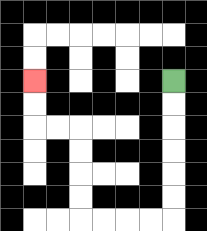{'start': '[7, 3]', 'end': '[1, 3]', 'path_directions': 'D,D,D,D,D,D,L,L,L,L,U,U,U,U,L,L,U,U', 'path_coordinates': '[[7, 3], [7, 4], [7, 5], [7, 6], [7, 7], [7, 8], [7, 9], [6, 9], [5, 9], [4, 9], [3, 9], [3, 8], [3, 7], [3, 6], [3, 5], [2, 5], [1, 5], [1, 4], [1, 3]]'}